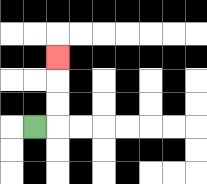{'start': '[1, 5]', 'end': '[2, 2]', 'path_directions': 'R,U,U,U', 'path_coordinates': '[[1, 5], [2, 5], [2, 4], [2, 3], [2, 2]]'}